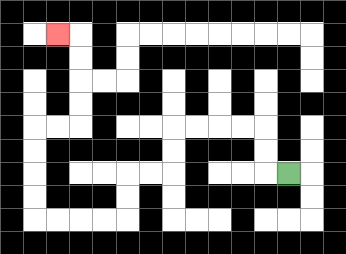{'start': '[12, 7]', 'end': '[2, 1]', 'path_directions': 'L,U,U,L,L,L,L,D,D,L,L,D,D,L,L,L,L,U,U,U,U,R,R,U,U,U,U,L', 'path_coordinates': '[[12, 7], [11, 7], [11, 6], [11, 5], [10, 5], [9, 5], [8, 5], [7, 5], [7, 6], [7, 7], [6, 7], [5, 7], [5, 8], [5, 9], [4, 9], [3, 9], [2, 9], [1, 9], [1, 8], [1, 7], [1, 6], [1, 5], [2, 5], [3, 5], [3, 4], [3, 3], [3, 2], [3, 1], [2, 1]]'}